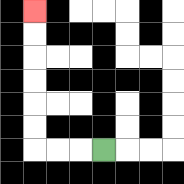{'start': '[4, 6]', 'end': '[1, 0]', 'path_directions': 'L,L,L,U,U,U,U,U,U', 'path_coordinates': '[[4, 6], [3, 6], [2, 6], [1, 6], [1, 5], [1, 4], [1, 3], [1, 2], [1, 1], [1, 0]]'}